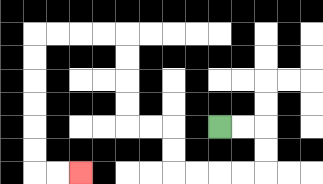{'start': '[9, 5]', 'end': '[3, 7]', 'path_directions': 'R,R,D,D,L,L,L,L,U,U,L,L,U,U,U,U,L,L,L,L,D,D,D,D,D,D,R,R', 'path_coordinates': '[[9, 5], [10, 5], [11, 5], [11, 6], [11, 7], [10, 7], [9, 7], [8, 7], [7, 7], [7, 6], [7, 5], [6, 5], [5, 5], [5, 4], [5, 3], [5, 2], [5, 1], [4, 1], [3, 1], [2, 1], [1, 1], [1, 2], [1, 3], [1, 4], [1, 5], [1, 6], [1, 7], [2, 7], [3, 7]]'}